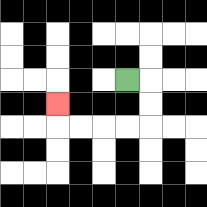{'start': '[5, 3]', 'end': '[2, 4]', 'path_directions': 'R,D,D,L,L,L,L,U', 'path_coordinates': '[[5, 3], [6, 3], [6, 4], [6, 5], [5, 5], [4, 5], [3, 5], [2, 5], [2, 4]]'}